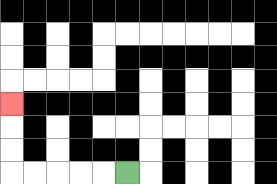{'start': '[5, 7]', 'end': '[0, 4]', 'path_directions': 'L,L,L,L,L,U,U,U', 'path_coordinates': '[[5, 7], [4, 7], [3, 7], [2, 7], [1, 7], [0, 7], [0, 6], [0, 5], [0, 4]]'}